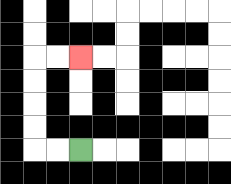{'start': '[3, 6]', 'end': '[3, 2]', 'path_directions': 'L,L,U,U,U,U,R,R', 'path_coordinates': '[[3, 6], [2, 6], [1, 6], [1, 5], [1, 4], [1, 3], [1, 2], [2, 2], [3, 2]]'}